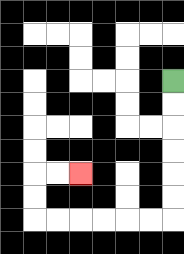{'start': '[7, 3]', 'end': '[3, 7]', 'path_directions': 'D,D,D,D,D,D,L,L,L,L,L,L,U,U,R,R', 'path_coordinates': '[[7, 3], [7, 4], [7, 5], [7, 6], [7, 7], [7, 8], [7, 9], [6, 9], [5, 9], [4, 9], [3, 9], [2, 9], [1, 9], [1, 8], [1, 7], [2, 7], [3, 7]]'}